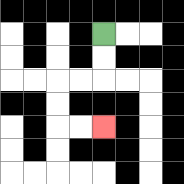{'start': '[4, 1]', 'end': '[4, 5]', 'path_directions': 'D,D,L,L,D,D,R,R', 'path_coordinates': '[[4, 1], [4, 2], [4, 3], [3, 3], [2, 3], [2, 4], [2, 5], [3, 5], [4, 5]]'}